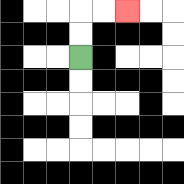{'start': '[3, 2]', 'end': '[5, 0]', 'path_directions': 'U,U,R,R', 'path_coordinates': '[[3, 2], [3, 1], [3, 0], [4, 0], [5, 0]]'}